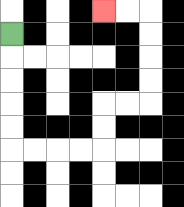{'start': '[0, 1]', 'end': '[4, 0]', 'path_directions': 'D,D,D,D,D,R,R,R,R,U,U,R,R,U,U,U,U,L,L', 'path_coordinates': '[[0, 1], [0, 2], [0, 3], [0, 4], [0, 5], [0, 6], [1, 6], [2, 6], [3, 6], [4, 6], [4, 5], [4, 4], [5, 4], [6, 4], [6, 3], [6, 2], [6, 1], [6, 0], [5, 0], [4, 0]]'}